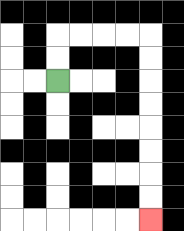{'start': '[2, 3]', 'end': '[6, 9]', 'path_directions': 'U,U,R,R,R,R,D,D,D,D,D,D,D,D', 'path_coordinates': '[[2, 3], [2, 2], [2, 1], [3, 1], [4, 1], [5, 1], [6, 1], [6, 2], [6, 3], [6, 4], [6, 5], [6, 6], [6, 7], [6, 8], [6, 9]]'}